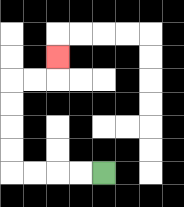{'start': '[4, 7]', 'end': '[2, 2]', 'path_directions': 'L,L,L,L,U,U,U,U,R,R,U', 'path_coordinates': '[[4, 7], [3, 7], [2, 7], [1, 7], [0, 7], [0, 6], [0, 5], [0, 4], [0, 3], [1, 3], [2, 3], [2, 2]]'}